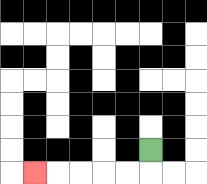{'start': '[6, 6]', 'end': '[1, 7]', 'path_directions': 'D,L,L,L,L,L', 'path_coordinates': '[[6, 6], [6, 7], [5, 7], [4, 7], [3, 7], [2, 7], [1, 7]]'}